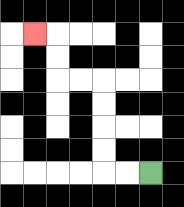{'start': '[6, 7]', 'end': '[1, 1]', 'path_directions': 'L,L,U,U,U,U,L,L,U,U,L', 'path_coordinates': '[[6, 7], [5, 7], [4, 7], [4, 6], [4, 5], [4, 4], [4, 3], [3, 3], [2, 3], [2, 2], [2, 1], [1, 1]]'}